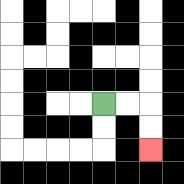{'start': '[4, 4]', 'end': '[6, 6]', 'path_directions': 'R,R,D,D', 'path_coordinates': '[[4, 4], [5, 4], [6, 4], [6, 5], [6, 6]]'}